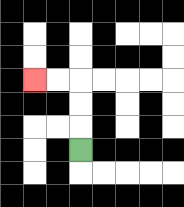{'start': '[3, 6]', 'end': '[1, 3]', 'path_directions': 'U,U,U,L,L', 'path_coordinates': '[[3, 6], [3, 5], [3, 4], [3, 3], [2, 3], [1, 3]]'}